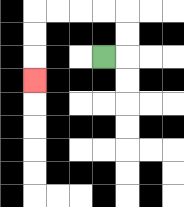{'start': '[4, 2]', 'end': '[1, 3]', 'path_directions': 'R,U,U,L,L,L,L,D,D,D', 'path_coordinates': '[[4, 2], [5, 2], [5, 1], [5, 0], [4, 0], [3, 0], [2, 0], [1, 0], [1, 1], [1, 2], [1, 3]]'}